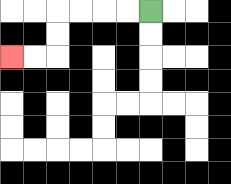{'start': '[6, 0]', 'end': '[0, 2]', 'path_directions': 'L,L,L,L,D,D,L,L', 'path_coordinates': '[[6, 0], [5, 0], [4, 0], [3, 0], [2, 0], [2, 1], [2, 2], [1, 2], [0, 2]]'}